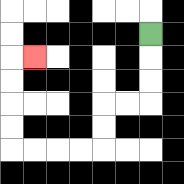{'start': '[6, 1]', 'end': '[1, 2]', 'path_directions': 'D,D,D,L,L,D,D,L,L,L,L,U,U,U,U,R', 'path_coordinates': '[[6, 1], [6, 2], [6, 3], [6, 4], [5, 4], [4, 4], [4, 5], [4, 6], [3, 6], [2, 6], [1, 6], [0, 6], [0, 5], [0, 4], [0, 3], [0, 2], [1, 2]]'}